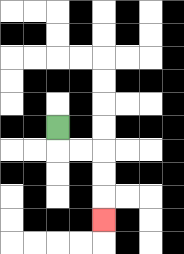{'start': '[2, 5]', 'end': '[4, 9]', 'path_directions': 'D,R,R,D,D,D', 'path_coordinates': '[[2, 5], [2, 6], [3, 6], [4, 6], [4, 7], [4, 8], [4, 9]]'}